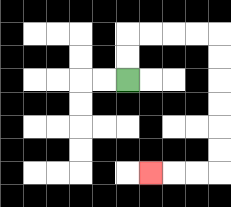{'start': '[5, 3]', 'end': '[6, 7]', 'path_directions': 'U,U,R,R,R,R,D,D,D,D,D,D,L,L,L', 'path_coordinates': '[[5, 3], [5, 2], [5, 1], [6, 1], [7, 1], [8, 1], [9, 1], [9, 2], [9, 3], [9, 4], [9, 5], [9, 6], [9, 7], [8, 7], [7, 7], [6, 7]]'}